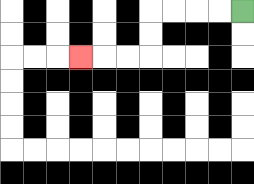{'start': '[10, 0]', 'end': '[3, 2]', 'path_directions': 'L,L,L,L,D,D,L,L,L', 'path_coordinates': '[[10, 0], [9, 0], [8, 0], [7, 0], [6, 0], [6, 1], [6, 2], [5, 2], [4, 2], [3, 2]]'}